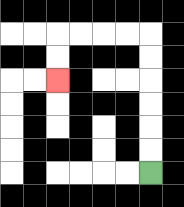{'start': '[6, 7]', 'end': '[2, 3]', 'path_directions': 'U,U,U,U,U,U,L,L,L,L,D,D', 'path_coordinates': '[[6, 7], [6, 6], [6, 5], [6, 4], [6, 3], [6, 2], [6, 1], [5, 1], [4, 1], [3, 1], [2, 1], [2, 2], [2, 3]]'}